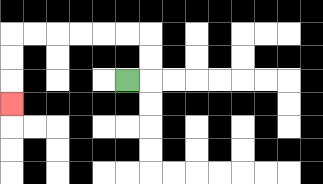{'start': '[5, 3]', 'end': '[0, 4]', 'path_directions': 'R,U,U,L,L,L,L,L,L,D,D,D', 'path_coordinates': '[[5, 3], [6, 3], [6, 2], [6, 1], [5, 1], [4, 1], [3, 1], [2, 1], [1, 1], [0, 1], [0, 2], [0, 3], [0, 4]]'}